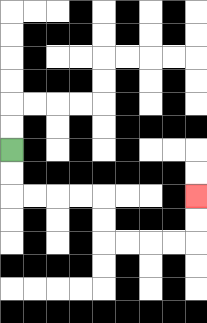{'start': '[0, 6]', 'end': '[8, 8]', 'path_directions': 'D,D,R,R,R,R,D,D,R,R,R,R,U,U', 'path_coordinates': '[[0, 6], [0, 7], [0, 8], [1, 8], [2, 8], [3, 8], [4, 8], [4, 9], [4, 10], [5, 10], [6, 10], [7, 10], [8, 10], [8, 9], [8, 8]]'}